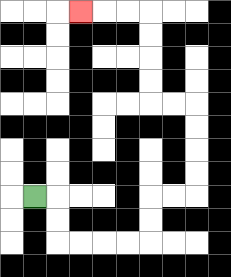{'start': '[1, 8]', 'end': '[3, 0]', 'path_directions': 'R,D,D,R,R,R,R,U,U,R,R,U,U,U,U,L,L,U,U,U,U,L,L,L', 'path_coordinates': '[[1, 8], [2, 8], [2, 9], [2, 10], [3, 10], [4, 10], [5, 10], [6, 10], [6, 9], [6, 8], [7, 8], [8, 8], [8, 7], [8, 6], [8, 5], [8, 4], [7, 4], [6, 4], [6, 3], [6, 2], [6, 1], [6, 0], [5, 0], [4, 0], [3, 0]]'}